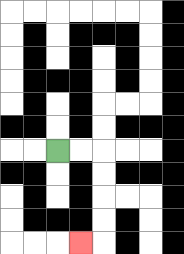{'start': '[2, 6]', 'end': '[3, 10]', 'path_directions': 'R,R,D,D,D,D,L', 'path_coordinates': '[[2, 6], [3, 6], [4, 6], [4, 7], [4, 8], [4, 9], [4, 10], [3, 10]]'}